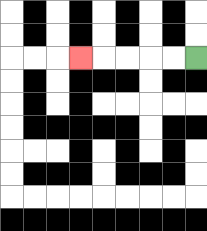{'start': '[8, 2]', 'end': '[3, 2]', 'path_directions': 'L,L,L,L,L', 'path_coordinates': '[[8, 2], [7, 2], [6, 2], [5, 2], [4, 2], [3, 2]]'}